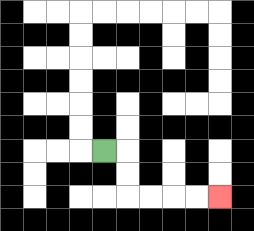{'start': '[4, 6]', 'end': '[9, 8]', 'path_directions': 'R,D,D,R,R,R,R', 'path_coordinates': '[[4, 6], [5, 6], [5, 7], [5, 8], [6, 8], [7, 8], [8, 8], [9, 8]]'}